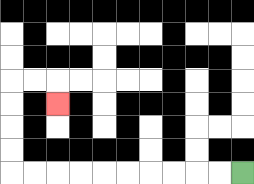{'start': '[10, 7]', 'end': '[2, 4]', 'path_directions': 'L,L,L,L,L,L,L,L,L,L,U,U,U,U,R,R,D', 'path_coordinates': '[[10, 7], [9, 7], [8, 7], [7, 7], [6, 7], [5, 7], [4, 7], [3, 7], [2, 7], [1, 7], [0, 7], [0, 6], [0, 5], [0, 4], [0, 3], [1, 3], [2, 3], [2, 4]]'}